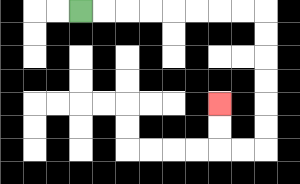{'start': '[3, 0]', 'end': '[9, 4]', 'path_directions': 'R,R,R,R,R,R,R,R,D,D,D,D,D,D,L,L,U,U', 'path_coordinates': '[[3, 0], [4, 0], [5, 0], [6, 0], [7, 0], [8, 0], [9, 0], [10, 0], [11, 0], [11, 1], [11, 2], [11, 3], [11, 4], [11, 5], [11, 6], [10, 6], [9, 6], [9, 5], [9, 4]]'}